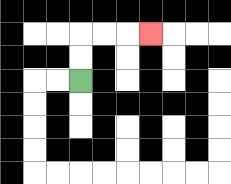{'start': '[3, 3]', 'end': '[6, 1]', 'path_directions': 'U,U,R,R,R', 'path_coordinates': '[[3, 3], [3, 2], [3, 1], [4, 1], [5, 1], [6, 1]]'}